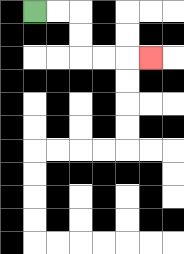{'start': '[1, 0]', 'end': '[6, 2]', 'path_directions': 'R,R,D,D,R,R,R', 'path_coordinates': '[[1, 0], [2, 0], [3, 0], [3, 1], [3, 2], [4, 2], [5, 2], [6, 2]]'}